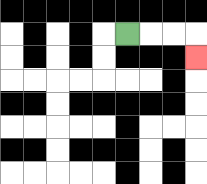{'start': '[5, 1]', 'end': '[8, 2]', 'path_directions': 'R,R,R,D', 'path_coordinates': '[[5, 1], [6, 1], [7, 1], [8, 1], [8, 2]]'}